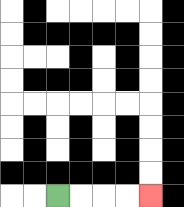{'start': '[2, 8]', 'end': '[6, 8]', 'path_directions': 'R,R,R,R', 'path_coordinates': '[[2, 8], [3, 8], [4, 8], [5, 8], [6, 8]]'}